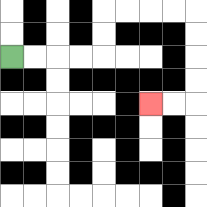{'start': '[0, 2]', 'end': '[6, 4]', 'path_directions': 'R,R,R,R,U,U,R,R,R,R,D,D,D,D,L,L', 'path_coordinates': '[[0, 2], [1, 2], [2, 2], [3, 2], [4, 2], [4, 1], [4, 0], [5, 0], [6, 0], [7, 0], [8, 0], [8, 1], [8, 2], [8, 3], [8, 4], [7, 4], [6, 4]]'}